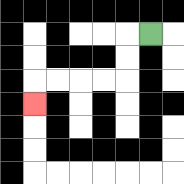{'start': '[6, 1]', 'end': '[1, 4]', 'path_directions': 'L,D,D,L,L,L,L,D', 'path_coordinates': '[[6, 1], [5, 1], [5, 2], [5, 3], [4, 3], [3, 3], [2, 3], [1, 3], [1, 4]]'}